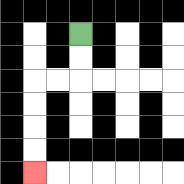{'start': '[3, 1]', 'end': '[1, 7]', 'path_directions': 'D,D,L,L,D,D,D,D', 'path_coordinates': '[[3, 1], [3, 2], [3, 3], [2, 3], [1, 3], [1, 4], [1, 5], [1, 6], [1, 7]]'}